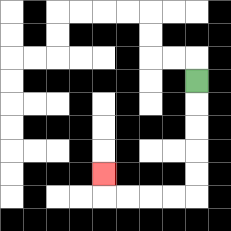{'start': '[8, 3]', 'end': '[4, 7]', 'path_directions': 'D,D,D,D,D,L,L,L,L,U', 'path_coordinates': '[[8, 3], [8, 4], [8, 5], [8, 6], [8, 7], [8, 8], [7, 8], [6, 8], [5, 8], [4, 8], [4, 7]]'}